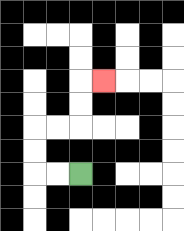{'start': '[3, 7]', 'end': '[4, 3]', 'path_directions': 'L,L,U,U,R,R,U,U,R', 'path_coordinates': '[[3, 7], [2, 7], [1, 7], [1, 6], [1, 5], [2, 5], [3, 5], [3, 4], [3, 3], [4, 3]]'}